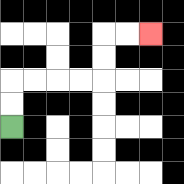{'start': '[0, 5]', 'end': '[6, 1]', 'path_directions': 'U,U,R,R,R,R,U,U,R,R', 'path_coordinates': '[[0, 5], [0, 4], [0, 3], [1, 3], [2, 3], [3, 3], [4, 3], [4, 2], [4, 1], [5, 1], [6, 1]]'}